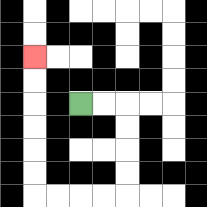{'start': '[3, 4]', 'end': '[1, 2]', 'path_directions': 'R,R,D,D,D,D,L,L,L,L,U,U,U,U,U,U', 'path_coordinates': '[[3, 4], [4, 4], [5, 4], [5, 5], [5, 6], [5, 7], [5, 8], [4, 8], [3, 8], [2, 8], [1, 8], [1, 7], [1, 6], [1, 5], [1, 4], [1, 3], [1, 2]]'}